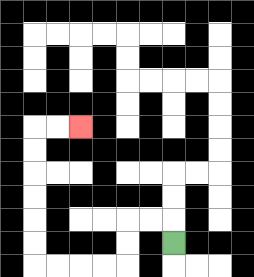{'start': '[7, 10]', 'end': '[3, 5]', 'path_directions': 'U,L,L,D,D,L,L,L,L,U,U,U,U,U,U,R,R', 'path_coordinates': '[[7, 10], [7, 9], [6, 9], [5, 9], [5, 10], [5, 11], [4, 11], [3, 11], [2, 11], [1, 11], [1, 10], [1, 9], [1, 8], [1, 7], [1, 6], [1, 5], [2, 5], [3, 5]]'}